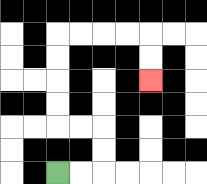{'start': '[2, 7]', 'end': '[6, 3]', 'path_directions': 'R,R,U,U,L,L,U,U,U,U,R,R,R,R,D,D', 'path_coordinates': '[[2, 7], [3, 7], [4, 7], [4, 6], [4, 5], [3, 5], [2, 5], [2, 4], [2, 3], [2, 2], [2, 1], [3, 1], [4, 1], [5, 1], [6, 1], [6, 2], [6, 3]]'}